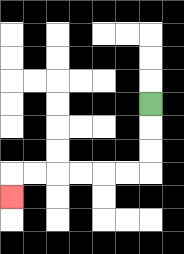{'start': '[6, 4]', 'end': '[0, 8]', 'path_directions': 'D,D,D,L,L,L,L,L,L,D', 'path_coordinates': '[[6, 4], [6, 5], [6, 6], [6, 7], [5, 7], [4, 7], [3, 7], [2, 7], [1, 7], [0, 7], [0, 8]]'}